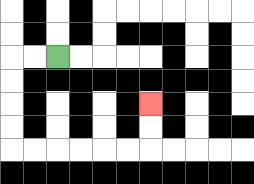{'start': '[2, 2]', 'end': '[6, 4]', 'path_directions': 'L,L,D,D,D,D,R,R,R,R,R,R,U,U', 'path_coordinates': '[[2, 2], [1, 2], [0, 2], [0, 3], [0, 4], [0, 5], [0, 6], [1, 6], [2, 6], [3, 6], [4, 6], [5, 6], [6, 6], [6, 5], [6, 4]]'}